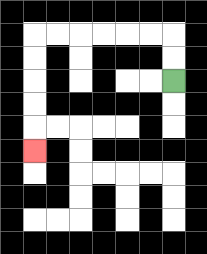{'start': '[7, 3]', 'end': '[1, 6]', 'path_directions': 'U,U,L,L,L,L,L,L,D,D,D,D,D', 'path_coordinates': '[[7, 3], [7, 2], [7, 1], [6, 1], [5, 1], [4, 1], [3, 1], [2, 1], [1, 1], [1, 2], [1, 3], [1, 4], [1, 5], [1, 6]]'}